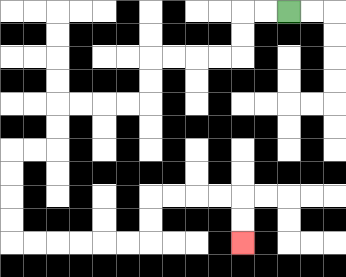{'start': '[12, 0]', 'end': '[10, 10]', 'path_directions': 'L,L,D,D,L,L,L,L,D,D,L,L,L,L,D,D,L,L,D,D,D,D,R,R,R,R,R,R,U,U,R,R,R,R,D,D', 'path_coordinates': '[[12, 0], [11, 0], [10, 0], [10, 1], [10, 2], [9, 2], [8, 2], [7, 2], [6, 2], [6, 3], [6, 4], [5, 4], [4, 4], [3, 4], [2, 4], [2, 5], [2, 6], [1, 6], [0, 6], [0, 7], [0, 8], [0, 9], [0, 10], [1, 10], [2, 10], [3, 10], [4, 10], [5, 10], [6, 10], [6, 9], [6, 8], [7, 8], [8, 8], [9, 8], [10, 8], [10, 9], [10, 10]]'}